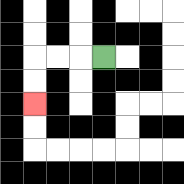{'start': '[4, 2]', 'end': '[1, 4]', 'path_directions': 'L,L,L,D,D', 'path_coordinates': '[[4, 2], [3, 2], [2, 2], [1, 2], [1, 3], [1, 4]]'}